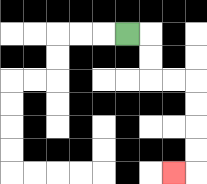{'start': '[5, 1]', 'end': '[7, 7]', 'path_directions': 'R,D,D,R,R,D,D,D,D,L', 'path_coordinates': '[[5, 1], [6, 1], [6, 2], [6, 3], [7, 3], [8, 3], [8, 4], [8, 5], [8, 6], [8, 7], [7, 7]]'}